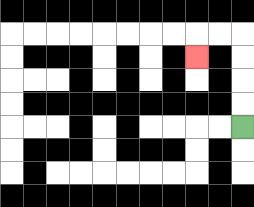{'start': '[10, 5]', 'end': '[8, 2]', 'path_directions': 'U,U,U,U,L,L,D', 'path_coordinates': '[[10, 5], [10, 4], [10, 3], [10, 2], [10, 1], [9, 1], [8, 1], [8, 2]]'}